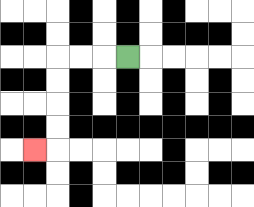{'start': '[5, 2]', 'end': '[1, 6]', 'path_directions': 'L,L,L,D,D,D,D,L', 'path_coordinates': '[[5, 2], [4, 2], [3, 2], [2, 2], [2, 3], [2, 4], [2, 5], [2, 6], [1, 6]]'}